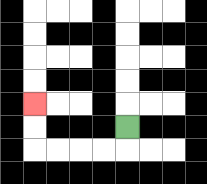{'start': '[5, 5]', 'end': '[1, 4]', 'path_directions': 'D,L,L,L,L,U,U', 'path_coordinates': '[[5, 5], [5, 6], [4, 6], [3, 6], [2, 6], [1, 6], [1, 5], [1, 4]]'}